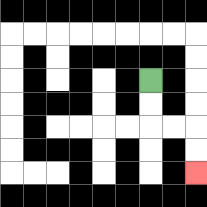{'start': '[6, 3]', 'end': '[8, 7]', 'path_directions': 'D,D,R,R,D,D', 'path_coordinates': '[[6, 3], [6, 4], [6, 5], [7, 5], [8, 5], [8, 6], [8, 7]]'}